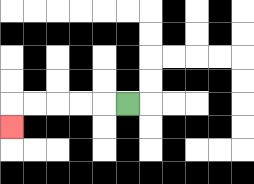{'start': '[5, 4]', 'end': '[0, 5]', 'path_directions': 'L,L,L,L,L,D', 'path_coordinates': '[[5, 4], [4, 4], [3, 4], [2, 4], [1, 4], [0, 4], [0, 5]]'}